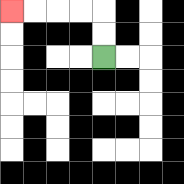{'start': '[4, 2]', 'end': '[0, 0]', 'path_directions': 'U,U,L,L,L,L', 'path_coordinates': '[[4, 2], [4, 1], [4, 0], [3, 0], [2, 0], [1, 0], [0, 0]]'}